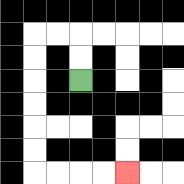{'start': '[3, 3]', 'end': '[5, 7]', 'path_directions': 'U,U,L,L,D,D,D,D,D,D,R,R,R,R', 'path_coordinates': '[[3, 3], [3, 2], [3, 1], [2, 1], [1, 1], [1, 2], [1, 3], [1, 4], [1, 5], [1, 6], [1, 7], [2, 7], [3, 7], [4, 7], [5, 7]]'}